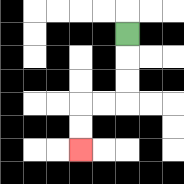{'start': '[5, 1]', 'end': '[3, 6]', 'path_directions': 'D,D,D,L,L,D,D', 'path_coordinates': '[[5, 1], [5, 2], [5, 3], [5, 4], [4, 4], [3, 4], [3, 5], [3, 6]]'}